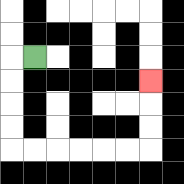{'start': '[1, 2]', 'end': '[6, 3]', 'path_directions': 'L,D,D,D,D,R,R,R,R,R,R,U,U,U', 'path_coordinates': '[[1, 2], [0, 2], [0, 3], [0, 4], [0, 5], [0, 6], [1, 6], [2, 6], [3, 6], [4, 6], [5, 6], [6, 6], [6, 5], [6, 4], [6, 3]]'}